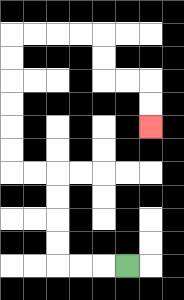{'start': '[5, 11]', 'end': '[6, 5]', 'path_directions': 'L,L,L,U,U,U,U,L,L,U,U,U,U,U,U,R,R,R,R,D,D,R,R,D,D', 'path_coordinates': '[[5, 11], [4, 11], [3, 11], [2, 11], [2, 10], [2, 9], [2, 8], [2, 7], [1, 7], [0, 7], [0, 6], [0, 5], [0, 4], [0, 3], [0, 2], [0, 1], [1, 1], [2, 1], [3, 1], [4, 1], [4, 2], [4, 3], [5, 3], [6, 3], [6, 4], [6, 5]]'}